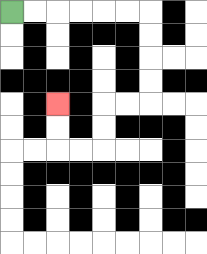{'start': '[0, 0]', 'end': '[2, 4]', 'path_directions': 'R,R,R,R,R,R,D,D,D,D,L,L,D,D,L,L,U,U', 'path_coordinates': '[[0, 0], [1, 0], [2, 0], [3, 0], [4, 0], [5, 0], [6, 0], [6, 1], [6, 2], [6, 3], [6, 4], [5, 4], [4, 4], [4, 5], [4, 6], [3, 6], [2, 6], [2, 5], [2, 4]]'}